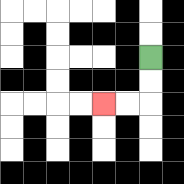{'start': '[6, 2]', 'end': '[4, 4]', 'path_directions': 'D,D,L,L', 'path_coordinates': '[[6, 2], [6, 3], [6, 4], [5, 4], [4, 4]]'}